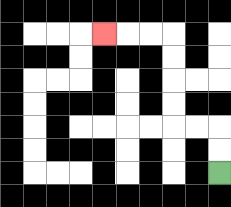{'start': '[9, 7]', 'end': '[4, 1]', 'path_directions': 'U,U,L,L,U,U,U,U,L,L,L', 'path_coordinates': '[[9, 7], [9, 6], [9, 5], [8, 5], [7, 5], [7, 4], [7, 3], [7, 2], [7, 1], [6, 1], [5, 1], [4, 1]]'}